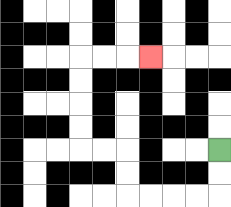{'start': '[9, 6]', 'end': '[6, 2]', 'path_directions': 'D,D,L,L,L,L,U,U,L,L,U,U,U,U,R,R,R', 'path_coordinates': '[[9, 6], [9, 7], [9, 8], [8, 8], [7, 8], [6, 8], [5, 8], [5, 7], [5, 6], [4, 6], [3, 6], [3, 5], [3, 4], [3, 3], [3, 2], [4, 2], [5, 2], [6, 2]]'}